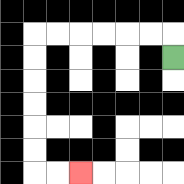{'start': '[7, 2]', 'end': '[3, 7]', 'path_directions': 'U,L,L,L,L,L,L,D,D,D,D,D,D,R,R', 'path_coordinates': '[[7, 2], [7, 1], [6, 1], [5, 1], [4, 1], [3, 1], [2, 1], [1, 1], [1, 2], [1, 3], [1, 4], [1, 5], [1, 6], [1, 7], [2, 7], [3, 7]]'}